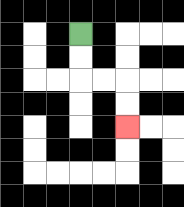{'start': '[3, 1]', 'end': '[5, 5]', 'path_directions': 'D,D,R,R,D,D', 'path_coordinates': '[[3, 1], [3, 2], [3, 3], [4, 3], [5, 3], [5, 4], [5, 5]]'}